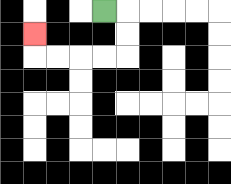{'start': '[4, 0]', 'end': '[1, 1]', 'path_directions': 'R,D,D,L,L,L,L,U', 'path_coordinates': '[[4, 0], [5, 0], [5, 1], [5, 2], [4, 2], [3, 2], [2, 2], [1, 2], [1, 1]]'}